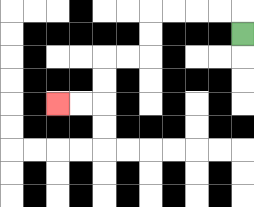{'start': '[10, 1]', 'end': '[2, 4]', 'path_directions': 'U,L,L,L,L,D,D,L,L,D,D,L,L', 'path_coordinates': '[[10, 1], [10, 0], [9, 0], [8, 0], [7, 0], [6, 0], [6, 1], [6, 2], [5, 2], [4, 2], [4, 3], [4, 4], [3, 4], [2, 4]]'}